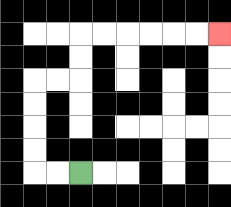{'start': '[3, 7]', 'end': '[9, 1]', 'path_directions': 'L,L,U,U,U,U,R,R,U,U,R,R,R,R,R,R', 'path_coordinates': '[[3, 7], [2, 7], [1, 7], [1, 6], [1, 5], [1, 4], [1, 3], [2, 3], [3, 3], [3, 2], [3, 1], [4, 1], [5, 1], [6, 1], [7, 1], [8, 1], [9, 1]]'}